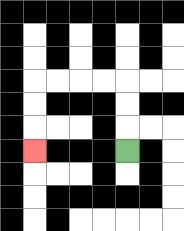{'start': '[5, 6]', 'end': '[1, 6]', 'path_directions': 'U,U,U,L,L,L,L,D,D,D', 'path_coordinates': '[[5, 6], [5, 5], [5, 4], [5, 3], [4, 3], [3, 3], [2, 3], [1, 3], [1, 4], [1, 5], [1, 6]]'}